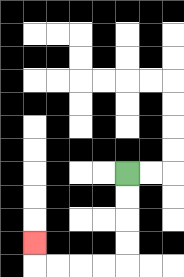{'start': '[5, 7]', 'end': '[1, 10]', 'path_directions': 'D,D,D,D,L,L,L,L,U', 'path_coordinates': '[[5, 7], [5, 8], [5, 9], [5, 10], [5, 11], [4, 11], [3, 11], [2, 11], [1, 11], [1, 10]]'}